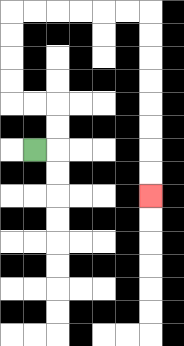{'start': '[1, 6]', 'end': '[6, 8]', 'path_directions': 'R,U,U,L,L,U,U,U,U,R,R,R,R,R,R,D,D,D,D,D,D,D,D', 'path_coordinates': '[[1, 6], [2, 6], [2, 5], [2, 4], [1, 4], [0, 4], [0, 3], [0, 2], [0, 1], [0, 0], [1, 0], [2, 0], [3, 0], [4, 0], [5, 0], [6, 0], [6, 1], [6, 2], [6, 3], [6, 4], [6, 5], [6, 6], [6, 7], [6, 8]]'}